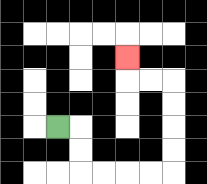{'start': '[2, 5]', 'end': '[5, 2]', 'path_directions': 'R,D,D,R,R,R,R,U,U,U,U,L,L,U', 'path_coordinates': '[[2, 5], [3, 5], [3, 6], [3, 7], [4, 7], [5, 7], [6, 7], [7, 7], [7, 6], [7, 5], [7, 4], [7, 3], [6, 3], [5, 3], [5, 2]]'}